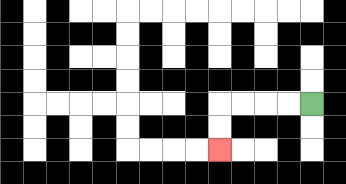{'start': '[13, 4]', 'end': '[9, 6]', 'path_directions': 'L,L,L,L,D,D', 'path_coordinates': '[[13, 4], [12, 4], [11, 4], [10, 4], [9, 4], [9, 5], [9, 6]]'}